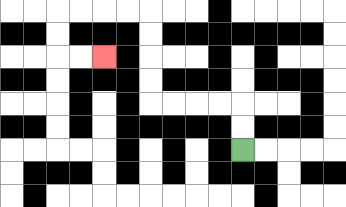{'start': '[10, 6]', 'end': '[4, 2]', 'path_directions': 'U,U,L,L,L,L,U,U,U,U,L,L,L,L,D,D,R,R', 'path_coordinates': '[[10, 6], [10, 5], [10, 4], [9, 4], [8, 4], [7, 4], [6, 4], [6, 3], [6, 2], [6, 1], [6, 0], [5, 0], [4, 0], [3, 0], [2, 0], [2, 1], [2, 2], [3, 2], [4, 2]]'}